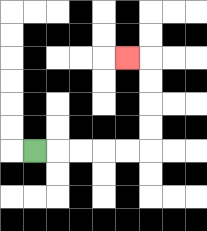{'start': '[1, 6]', 'end': '[5, 2]', 'path_directions': 'R,R,R,R,R,U,U,U,U,L', 'path_coordinates': '[[1, 6], [2, 6], [3, 6], [4, 6], [5, 6], [6, 6], [6, 5], [6, 4], [6, 3], [6, 2], [5, 2]]'}